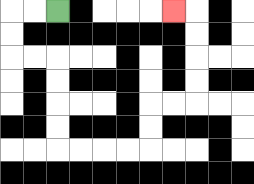{'start': '[2, 0]', 'end': '[7, 0]', 'path_directions': 'L,L,D,D,R,R,D,D,D,D,R,R,R,R,U,U,R,R,U,U,U,U,L', 'path_coordinates': '[[2, 0], [1, 0], [0, 0], [0, 1], [0, 2], [1, 2], [2, 2], [2, 3], [2, 4], [2, 5], [2, 6], [3, 6], [4, 6], [5, 6], [6, 6], [6, 5], [6, 4], [7, 4], [8, 4], [8, 3], [8, 2], [8, 1], [8, 0], [7, 0]]'}